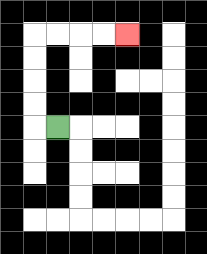{'start': '[2, 5]', 'end': '[5, 1]', 'path_directions': 'L,U,U,U,U,R,R,R,R', 'path_coordinates': '[[2, 5], [1, 5], [1, 4], [1, 3], [1, 2], [1, 1], [2, 1], [3, 1], [4, 1], [5, 1]]'}